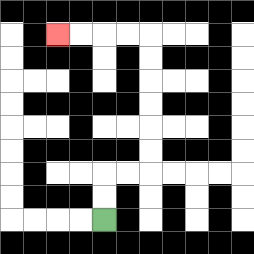{'start': '[4, 9]', 'end': '[2, 1]', 'path_directions': 'U,U,R,R,U,U,U,U,U,U,L,L,L,L', 'path_coordinates': '[[4, 9], [4, 8], [4, 7], [5, 7], [6, 7], [6, 6], [6, 5], [6, 4], [6, 3], [6, 2], [6, 1], [5, 1], [4, 1], [3, 1], [2, 1]]'}